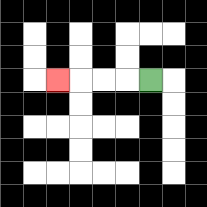{'start': '[6, 3]', 'end': '[2, 3]', 'path_directions': 'L,L,L,L', 'path_coordinates': '[[6, 3], [5, 3], [4, 3], [3, 3], [2, 3]]'}